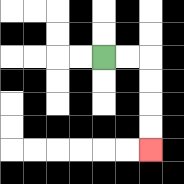{'start': '[4, 2]', 'end': '[6, 6]', 'path_directions': 'R,R,D,D,D,D', 'path_coordinates': '[[4, 2], [5, 2], [6, 2], [6, 3], [6, 4], [6, 5], [6, 6]]'}